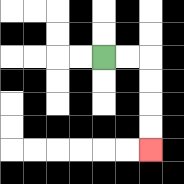{'start': '[4, 2]', 'end': '[6, 6]', 'path_directions': 'R,R,D,D,D,D', 'path_coordinates': '[[4, 2], [5, 2], [6, 2], [6, 3], [6, 4], [6, 5], [6, 6]]'}